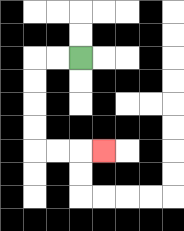{'start': '[3, 2]', 'end': '[4, 6]', 'path_directions': 'L,L,D,D,D,D,R,R,R', 'path_coordinates': '[[3, 2], [2, 2], [1, 2], [1, 3], [1, 4], [1, 5], [1, 6], [2, 6], [3, 6], [4, 6]]'}